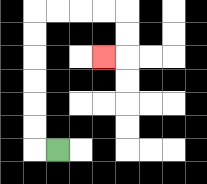{'start': '[2, 6]', 'end': '[4, 2]', 'path_directions': 'L,U,U,U,U,U,U,R,R,R,R,D,D,L', 'path_coordinates': '[[2, 6], [1, 6], [1, 5], [1, 4], [1, 3], [1, 2], [1, 1], [1, 0], [2, 0], [3, 0], [4, 0], [5, 0], [5, 1], [5, 2], [4, 2]]'}